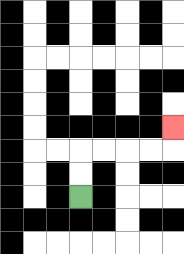{'start': '[3, 8]', 'end': '[7, 5]', 'path_directions': 'U,U,R,R,R,R,U', 'path_coordinates': '[[3, 8], [3, 7], [3, 6], [4, 6], [5, 6], [6, 6], [7, 6], [7, 5]]'}